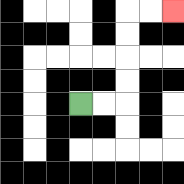{'start': '[3, 4]', 'end': '[7, 0]', 'path_directions': 'R,R,U,U,U,U,R,R', 'path_coordinates': '[[3, 4], [4, 4], [5, 4], [5, 3], [5, 2], [5, 1], [5, 0], [6, 0], [7, 0]]'}